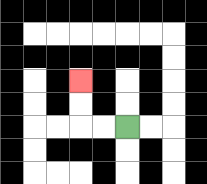{'start': '[5, 5]', 'end': '[3, 3]', 'path_directions': 'L,L,U,U', 'path_coordinates': '[[5, 5], [4, 5], [3, 5], [3, 4], [3, 3]]'}